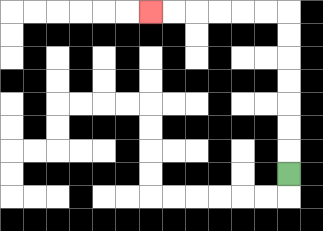{'start': '[12, 7]', 'end': '[6, 0]', 'path_directions': 'U,U,U,U,U,U,U,L,L,L,L,L,L', 'path_coordinates': '[[12, 7], [12, 6], [12, 5], [12, 4], [12, 3], [12, 2], [12, 1], [12, 0], [11, 0], [10, 0], [9, 0], [8, 0], [7, 0], [6, 0]]'}